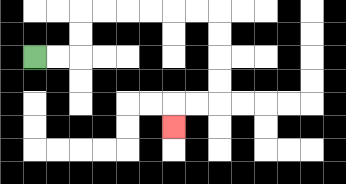{'start': '[1, 2]', 'end': '[7, 5]', 'path_directions': 'R,R,U,U,R,R,R,R,R,R,D,D,D,D,L,L,D', 'path_coordinates': '[[1, 2], [2, 2], [3, 2], [3, 1], [3, 0], [4, 0], [5, 0], [6, 0], [7, 0], [8, 0], [9, 0], [9, 1], [9, 2], [9, 3], [9, 4], [8, 4], [7, 4], [7, 5]]'}